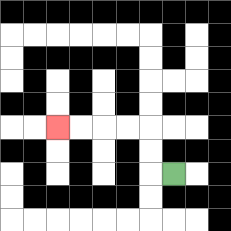{'start': '[7, 7]', 'end': '[2, 5]', 'path_directions': 'L,U,U,L,L,L,L', 'path_coordinates': '[[7, 7], [6, 7], [6, 6], [6, 5], [5, 5], [4, 5], [3, 5], [2, 5]]'}